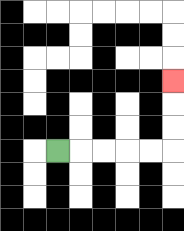{'start': '[2, 6]', 'end': '[7, 3]', 'path_directions': 'R,R,R,R,R,U,U,U', 'path_coordinates': '[[2, 6], [3, 6], [4, 6], [5, 6], [6, 6], [7, 6], [7, 5], [7, 4], [7, 3]]'}